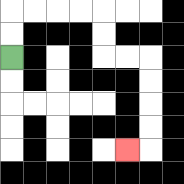{'start': '[0, 2]', 'end': '[5, 6]', 'path_directions': 'U,U,R,R,R,R,D,D,R,R,D,D,D,D,L', 'path_coordinates': '[[0, 2], [0, 1], [0, 0], [1, 0], [2, 0], [3, 0], [4, 0], [4, 1], [4, 2], [5, 2], [6, 2], [6, 3], [6, 4], [6, 5], [6, 6], [5, 6]]'}